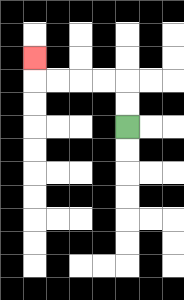{'start': '[5, 5]', 'end': '[1, 2]', 'path_directions': 'U,U,L,L,L,L,U', 'path_coordinates': '[[5, 5], [5, 4], [5, 3], [4, 3], [3, 3], [2, 3], [1, 3], [1, 2]]'}